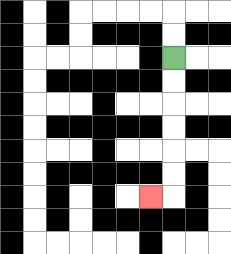{'start': '[7, 2]', 'end': '[6, 8]', 'path_directions': 'D,D,D,D,D,D,L', 'path_coordinates': '[[7, 2], [7, 3], [7, 4], [7, 5], [7, 6], [7, 7], [7, 8], [6, 8]]'}